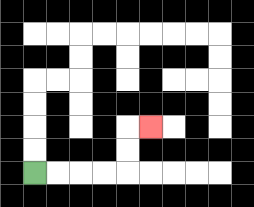{'start': '[1, 7]', 'end': '[6, 5]', 'path_directions': 'R,R,R,R,U,U,R', 'path_coordinates': '[[1, 7], [2, 7], [3, 7], [4, 7], [5, 7], [5, 6], [5, 5], [6, 5]]'}